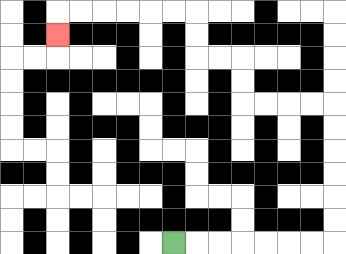{'start': '[7, 10]', 'end': '[2, 1]', 'path_directions': 'R,R,R,R,R,R,R,U,U,U,U,U,U,L,L,L,L,U,U,L,L,U,U,L,L,L,L,L,L,D', 'path_coordinates': '[[7, 10], [8, 10], [9, 10], [10, 10], [11, 10], [12, 10], [13, 10], [14, 10], [14, 9], [14, 8], [14, 7], [14, 6], [14, 5], [14, 4], [13, 4], [12, 4], [11, 4], [10, 4], [10, 3], [10, 2], [9, 2], [8, 2], [8, 1], [8, 0], [7, 0], [6, 0], [5, 0], [4, 0], [3, 0], [2, 0], [2, 1]]'}